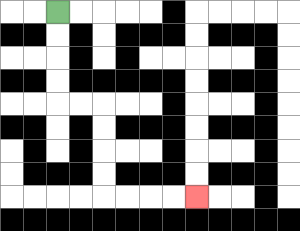{'start': '[2, 0]', 'end': '[8, 8]', 'path_directions': 'D,D,D,D,R,R,D,D,D,D,R,R,R,R', 'path_coordinates': '[[2, 0], [2, 1], [2, 2], [2, 3], [2, 4], [3, 4], [4, 4], [4, 5], [4, 6], [4, 7], [4, 8], [5, 8], [6, 8], [7, 8], [8, 8]]'}